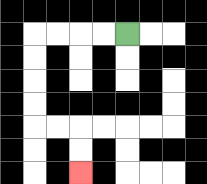{'start': '[5, 1]', 'end': '[3, 7]', 'path_directions': 'L,L,L,L,D,D,D,D,R,R,D,D', 'path_coordinates': '[[5, 1], [4, 1], [3, 1], [2, 1], [1, 1], [1, 2], [1, 3], [1, 4], [1, 5], [2, 5], [3, 5], [3, 6], [3, 7]]'}